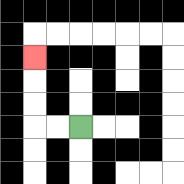{'start': '[3, 5]', 'end': '[1, 2]', 'path_directions': 'L,L,U,U,U', 'path_coordinates': '[[3, 5], [2, 5], [1, 5], [1, 4], [1, 3], [1, 2]]'}